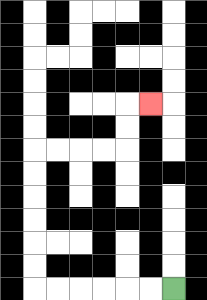{'start': '[7, 12]', 'end': '[6, 4]', 'path_directions': 'L,L,L,L,L,L,U,U,U,U,U,U,R,R,R,R,U,U,R', 'path_coordinates': '[[7, 12], [6, 12], [5, 12], [4, 12], [3, 12], [2, 12], [1, 12], [1, 11], [1, 10], [1, 9], [1, 8], [1, 7], [1, 6], [2, 6], [3, 6], [4, 6], [5, 6], [5, 5], [5, 4], [6, 4]]'}